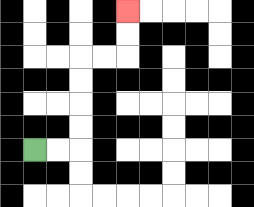{'start': '[1, 6]', 'end': '[5, 0]', 'path_directions': 'R,R,U,U,U,U,R,R,U,U', 'path_coordinates': '[[1, 6], [2, 6], [3, 6], [3, 5], [3, 4], [3, 3], [3, 2], [4, 2], [5, 2], [5, 1], [5, 0]]'}